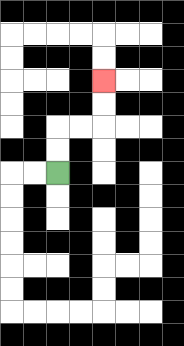{'start': '[2, 7]', 'end': '[4, 3]', 'path_directions': 'U,U,R,R,U,U', 'path_coordinates': '[[2, 7], [2, 6], [2, 5], [3, 5], [4, 5], [4, 4], [4, 3]]'}